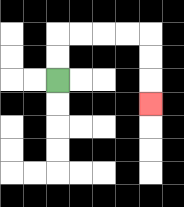{'start': '[2, 3]', 'end': '[6, 4]', 'path_directions': 'U,U,R,R,R,R,D,D,D', 'path_coordinates': '[[2, 3], [2, 2], [2, 1], [3, 1], [4, 1], [5, 1], [6, 1], [6, 2], [6, 3], [6, 4]]'}